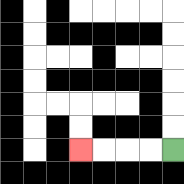{'start': '[7, 6]', 'end': '[3, 6]', 'path_directions': 'L,L,L,L', 'path_coordinates': '[[7, 6], [6, 6], [5, 6], [4, 6], [3, 6]]'}